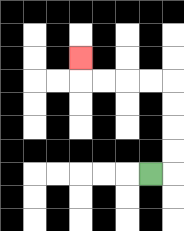{'start': '[6, 7]', 'end': '[3, 2]', 'path_directions': 'R,U,U,U,U,L,L,L,L,U', 'path_coordinates': '[[6, 7], [7, 7], [7, 6], [7, 5], [7, 4], [7, 3], [6, 3], [5, 3], [4, 3], [3, 3], [3, 2]]'}